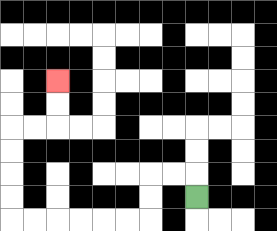{'start': '[8, 8]', 'end': '[2, 3]', 'path_directions': 'U,L,L,D,D,L,L,L,L,L,L,U,U,U,U,R,R,U,U', 'path_coordinates': '[[8, 8], [8, 7], [7, 7], [6, 7], [6, 8], [6, 9], [5, 9], [4, 9], [3, 9], [2, 9], [1, 9], [0, 9], [0, 8], [0, 7], [0, 6], [0, 5], [1, 5], [2, 5], [2, 4], [2, 3]]'}